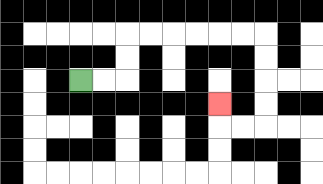{'start': '[3, 3]', 'end': '[9, 4]', 'path_directions': 'R,R,U,U,R,R,R,R,R,R,D,D,D,D,L,L,U', 'path_coordinates': '[[3, 3], [4, 3], [5, 3], [5, 2], [5, 1], [6, 1], [7, 1], [8, 1], [9, 1], [10, 1], [11, 1], [11, 2], [11, 3], [11, 4], [11, 5], [10, 5], [9, 5], [9, 4]]'}